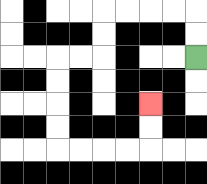{'start': '[8, 2]', 'end': '[6, 4]', 'path_directions': 'U,U,L,L,L,L,D,D,L,L,D,D,D,D,R,R,R,R,U,U', 'path_coordinates': '[[8, 2], [8, 1], [8, 0], [7, 0], [6, 0], [5, 0], [4, 0], [4, 1], [4, 2], [3, 2], [2, 2], [2, 3], [2, 4], [2, 5], [2, 6], [3, 6], [4, 6], [5, 6], [6, 6], [6, 5], [6, 4]]'}